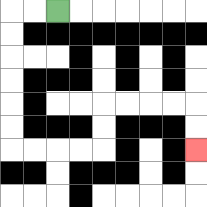{'start': '[2, 0]', 'end': '[8, 6]', 'path_directions': 'L,L,D,D,D,D,D,D,R,R,R,R,U,U,R,R,R,R,D,D', 'path_coordinates': '[[2, 0], [1, 0], [0, 0], [0, 1], [0, 2], [0, 3], [0, 4], [0, 5], [0, 6], [1, 6], [2, 6], [3, 6], [4, 6], [4, 5], [4, 4], [5, 4], [6, 4], [7, 4], [8, 4], [8, 5], [8, 6]]'}